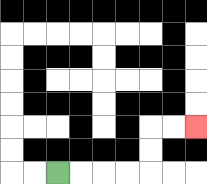{'start': '[2, 7]', 'end': '[8, 5]', 'path_directions': 'R,R,R,R,U,U,R,R', 'path_coordinates': '[[2, 7], [3, 7], [4, 7], [5, 7], [6, 7], [6, 6], [6, 5], [7, 5], [8, 5]]'}